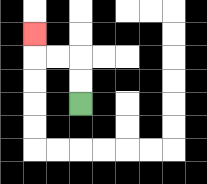{'start': '[3, 4]', 'end': '[1, 1]', 'path_directions': 'U,U,L,L,U', 'path_coordinates': '[[3, 4], [3, 3], [3, 2], [2, 2], [1, 2], [1, 1]]'}